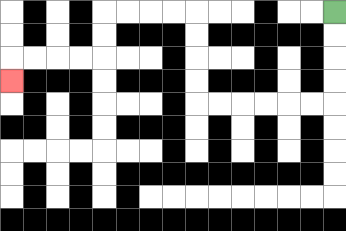{'start': '[14, 0]', 'end': '[0, 3]', 'path_directions': 'D,D,D,D,L,L,L,L,L,L,U,U,U,U,L,L,L,L,D,D,L,L,L,L,D', 'path_coordinates': '[[14, 0], [14, 1], [14, 2], [14, 3], [14, 4], [13, 4], [12, 4], [11, 4], [10, 4], [9, 4], [8, 4], [8, 3], [8, 2], [8, 1], [8, 0], [7, 0], [6, 0], [5, 0], [4, 0], [4, 1], [4, 2], [3, 2], [2, 2], [1, 2], [0, 2], [0, 3]]'}